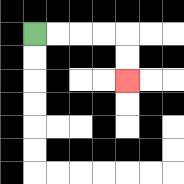{'start': '[1, 1]', 'end': '[5, 3]', 'path_directions': 'R,R,R,R,D,D', 'path_coordinates': '[[1, 1], [2, 1], [3, 1], [4, 1], [5, 1], [5, 2], [5, 3]]'}